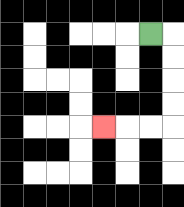{'start': '[6, 1]', 'end': '[4, 5]', 'path_directions': 'R,D,D,D,D,L,L,L', 'path_coordinates': '[[6, 1], [7, 1], [7, 2], [7, 3], [7, 4], [7, 5], [6, 5], [5, 5], [4, 5]]'}